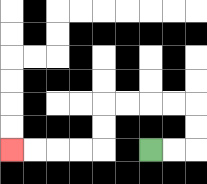{'start': '[6, 6]', 'end': '[0, 6]', 'path_directions': 'R,R,U,U,L,L,L,L,D,D,L,L,L,L', 'path_coordinates': '[[6, 6], [7, 6], [8, 6], [8, 5], [8, 4], [7, 4], [6, 4], [5, 4], [4, 4], [4, 5], [4, 6], [3, 6], [2, 6], [1, 6], [0, 6]]'}